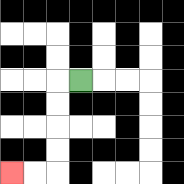{'start': '[3, 3]', 'end': '[0, 7]', 'path_directions': 'L,D,D,D,D,L,L', 'path_coordinates': '[[3, 3], [2, 3], [2, 4], [2, 5], [2, 6], [2, 7], [1, 7], [0, 7]]'}